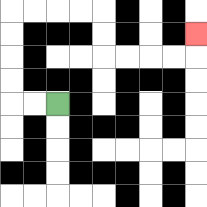{'start': '[2, 4]', 'end': '[8, 1]', 'path_directions': 'L,L,U,U,U,U,R,R,R,R,D,D,R,R,R,R,U', 'path_coordinates': '[[2, 4], [1, 4], [0, 4], [0, 3], [0, 2], [0, 1], [0, 0], [1, 0], [2, 0], [3, 0], [4, 0], [4, 1], [4, 2], [5, 2], [6, 2], [7, 2], [8, 2], [8, 1]]'}